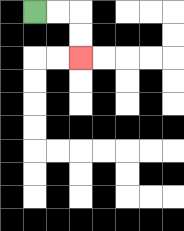{'start': '[1, 0]', 'end': '[3, 2]', 'path_directions': 'R,R,D,D', 'path_coordinates': '[[1, 0], [2, 0], [3, 0], [3, 1], [3, 2]]'}